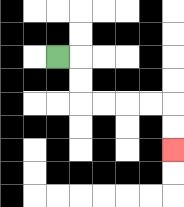{'start': '[2, 2]', 'end': '[7, 6]', 'path_directions': 'R,D,D,R,R,R,R,D,D', 'path_coordinates': '[[2, 2], [3, 2], [3, 3], [3, 4], [4, 4], [5, 4], [6, 4], [7, 4], [7, 5], [7, 6]]'}